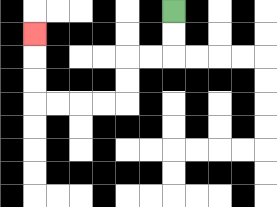{'start': '[7, 0]', 'end': '[1, 1]', 'path_directions': 'D,D,L,L,D,D,L,L,L,L,U,U,U', 'path_coordinates': '[[7, 0], [7, 1], [7, 2], [6, 2], [5, 2], [5, 3], [5, 4], [4, 4], [3, 4], [2, 4], [1, 4], [1, 3], [1, 2], [1, 1]]'}